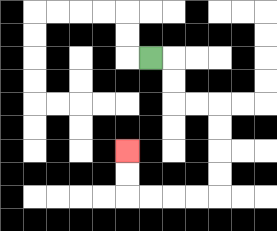{'start': '[6, 2]', 'end': '[5, 6]', 'path_directions': 'R,D,D,R,R,D,D,D,D,L,L,L,L,U,U', 'path_coordinates': '[[6, 2], [7, 2], [7, 3], [7, 4], [8, 4], [9, 4], [9, 5], [9, 6], [9, 7], [9, 8], [8, 8], [7, 8], [6, 8], [5, 8], [5, 7], [5, 6]]'}